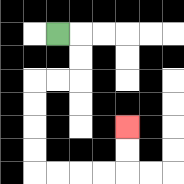{'start': '[2, 1]', 'end': '[5, 5]', 'path_directions': 'R,D,D,L,L,D,D,D,D,R,R,R,R,U,U', 'path_coordinates': '[[2, 1], [3, 1], [3, 2], [3, 3], [2, 3], [1, 3], [1, 4], [1, 5], [1, 6], [1, 7], [2, 7], [3, 7], [4, 7], [5, 7], [5, 6], [5, 5]]'}